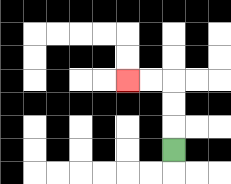{'start': '[7, 6]', 'end': '[5, 3]', 'path_directions': 'U,U,U,L,L', 'path_coordinates': '[[7, 6], [7, 5], [7, 4], [7, 3], [6, 3], [5, 3]]'}